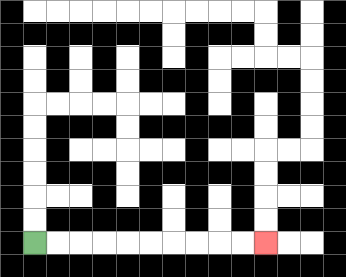{'start': '[1, 10]', 'end': '[11, 10]', 'path_directions': 'R,R,R,R,R,R,R,R,R,R', 'path_coordinates': '[[1, 10], [2, 10], [3, 10], [4, 10], [5, 10], [6, 10], [7, 10], [8, 10], [9, 10], [10, 10], [11, 10]]'}